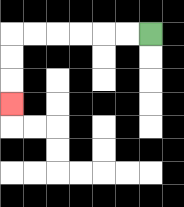{'start': '[6, 1]', 'end': '[0, 4]', 'path_directions': 'L,L,L,L,L,L,D,D,D', 'path_coordinates': '[[6, 1], [5, 1], [4, 1], [3, 1], [2, 1], [1, 1], [0, 1], [0, 2], [0, 3], [0, 4]]'}